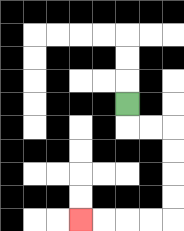{'start': '[5, 4]', 'end': '[3, 9]', 'path_directions': 'D,R,R,D,D,D,D,L,L,L,L', 'path_coordinates': '[[5, 4], [5, 5], [6, 5], [7, 5], [7, 6], [7, 7], [7, 8], [7, 9], [6, 9], [5, 9], [4, 9], [3, 9]]'}